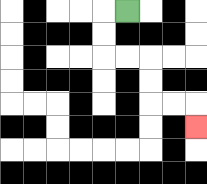{'start': '[5, 0]', 'end': '[8, 5]', 'path_directions': 'L,D,D,R,R,D,D,R,R,D', 'path_coordinates': '[[5, 0], [4, 0], [4, 1], [4, 2], [5, 2], [6, 2], [6, 3], [6, 4], [7, 4], [8, 4], [8, 5]]'}